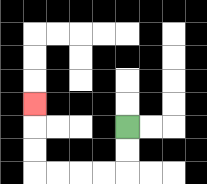{'start': '[5, 5]', 'end': '[1, 4]', 'path_directions': 'D,D,L,L,L,L,U,U,U', 'path_coordinates': '[[5, 5], [5, 6], [5, 7], [4, 7], [3, 7], [2, 7], [1, 7], [1, 6], [1, 5], [1, 4]]'}